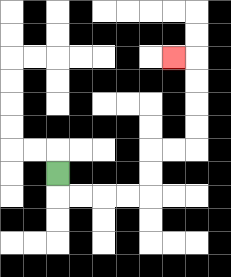{'start': '[2, 7]', 'end': '[7, 2]', 'path_directions': 'D,R,R,R,R,U,U,R,R,U,U,U,U,L', 'path_coordinates': '[[2, 7], [2, 8], [3, 8], [4, 8], [5, 8], [6, 8], [6, 7], [6, 6], [7, 6], [8, 6], [8, 5], [8, 4], [8, 3], [8, 2], [7, 2]]'}